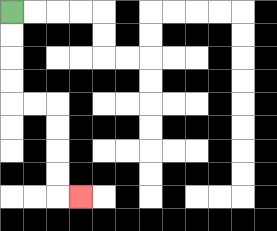{'start': '[0, 0]', 'end': '[3, 8]', 'path_directions': 'D,D,D,D,R,R,D,D,D,D,R', 'path_coordinates': '[[0, 0], [0, 1], [0, 2], [0, 3], [0, 4], [1, 4], [2, 4], [2, 5], [2, 6], [2, 7], [2, 8], [3, 8]]'}